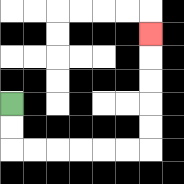{'start': '[0, 4]', 'end': '[6, 1]', 'path_directions': 'D,D,R,R,R,R,R,R,U,U,U,U,U', 'path_coordinates': '[[0, 4], [0, 5], [0, 6], [1, 6], [2, 6], [3, 6], [4, 6], [5, 6], [6, 6], [6, 5], [6, 4], [6, 3], [6, 2], [6, 1]]'}